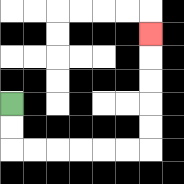{'start': '[0, 4]', 'end': '[6, 1]', 'path_directions': 'D,D,R,R,R,R,R,R,U,U,U,U,U', 'path_coordinates': '[[0, 4], [0, 5], [0, 6], [1, 6], [2, 6], [3, 6], [4, 6], [5, 6], [6, 6], [6, 5], [6, 4], [6, 3], [6, 2], [6, 1]]'}